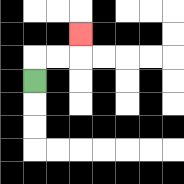{'start': '[1, 3]', 'end': '[3, 1]', 'path_directions': 'U,R,R,U', 'path_coordinates': '[[1, 3], [1, 2], [2, 2], [3, 2], [3, 1]]'}